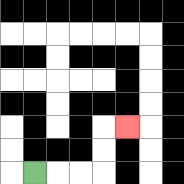{'start': '[1, 7]', 'end': '[5, 5]', 'path_directions': 'R,R,R,U,U,R', 'path_coordinates': '[[1, 7], [2, 7], [3, 7], [4, 7], [4, 6], [4, 5], [5, 5]]'}